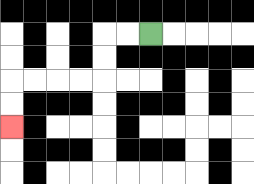{'start': '[6, 1]', 'end': '[0, 5]', 'path_directions': 'L,L,D,D,L,L,L,L,D,D', 'path_coordinates': '[[6, 1], [5, 1], [4, 1], [4, 2], [4, 3], [3, 3], [2, 3], [1, 3], [0, 3], [0, 4], [0, 5]]'}